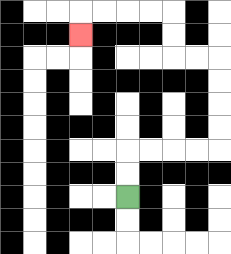{'start': '[5, 8]', 'end': '[3, 1]', 'path_directions': 'U,U,R,R,R,R,U,U,U,U,L,L,U,U,L,L,L,L,D', 'path_coordinates': '[[5, 8], [5, 7], [5, 6], [6, 6], [7, 6], [8, 6], [9, 6], [9, 5], [9, 4], [9, 3], [9, 2], [8, 2], [7, 2], [7, 1], [7, 0], [6, 0], [5, 0], [4, 0], [3, 0], [3, 1]]'}